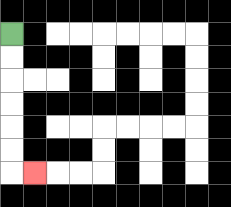{'start': '[0, 1]', 'end': '[1, 7]', 'path_directions': 'D,D,D,D,D,D,R', 'path_coordinates': '[[0, 1], [0, 2], [0, 3], [0, 4], [0, 5], [0, 6], [0, 7], [1, 7]]'}